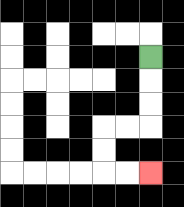{'start': '[6, 2]', 'end': '[6, 7]', 'path_directions': 'D,D,D,L,L,D,D,R,R', 'path_coordinates': '[[6, 2], [6, 3], [6, 4], [6, 5], [5, 5], [4, 5], [4, 6], [4, 7], [5, 7], [6, 7]]'}